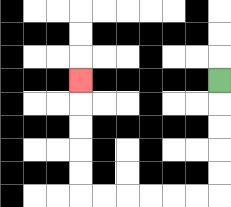{'start': '[9, 3]', 'end': '[3, 3]', 'path_directions': 'D,D,D,D,D,L,L,L,L,L,L,U,U,U,U,U', 'path_coordinates': '[[9, 3], [9, 4], [9, 5], [9, 6], [9, 7], [9, 8], [8, 8], [7, 8], [6, 8], [5, 8], [4, 8], [3, 8], [3, 7], [3, 6], [3, 5], [3, 4], [3, 3]]'}